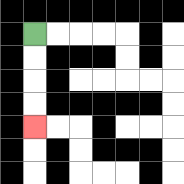{'start': '[1, 1]', 'end': '[1, 5]', 'path_directions': 'D,D,D,D', 'path_coordinates': '[[1, 1], [1, 2], [1, 3], [1, 4], [1, 5]]'}